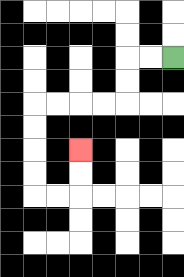{'start': '[7, 2]', 'end': '[3, 6]', 'path_directions': 'L,L,D,D,L,L,L,L,D,D,D,D,R,R,U,U', 'path_coordinates': '[[7, 2], [6, 2], [5, 2], [5, 3], [5, 4], [4, 4], [3, 4], [2, 4], [1, 4], [1, 5], [1, 6], [1, 7], [1, 8], [2, 8], [3, 8], [3, 7], [3, 6]]'}